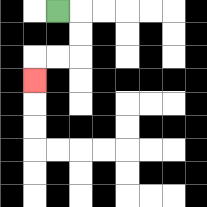{'start': '[2, 0]', 'end': '[1, 3]', 'path_directions': 'R,D,D,L,L,D', 'path_coordinates': '[[2, 0], [3, 0], [3, 1], [3, 2], [2, 2], [1, 2], [1, 3]]'}